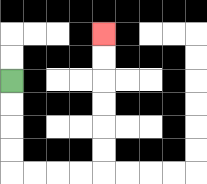{'start': '[0, 3]', 'end': '[4, 1]', 'path_directions': 'D,D,D,D,R,R,R,R,U,U,U,U,U,U', 'path_coordinates': '[[0, 3], [0, 4], [0, 5], [0, 6], [0, 7], [1, 7], [2, 7], [3, 7], [4, 7], [4, 6], [4, 5], [4, 4], [4, 3], [4, 2], [4, 1]]'}